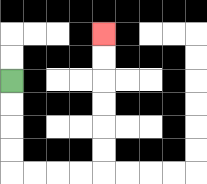{'start': '[0, 3]', 'end': '[4, 1]', 'path_directions': 'D,D,D,D,R,R,R,R,U,U,U,U,U,U', 'path_coordinates': '[[0, 3], [0, 4], [0, 5], [0, 6], [0, 7], [1, 7], [2, 7], [3, 7], [4, 7], [4, 6], [4, 5], [4, 4], [4, 3], [4, 2], [4, 1]]'}